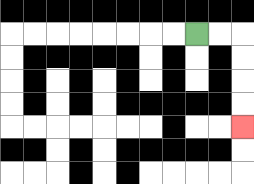{'start': '[8, 1]', 'end': '[10, 5]', 'path_directions': 'R,R,D,D,D,D', 'path_coordinates': '[[8, 1], [9, 1], [10, 1], [10, 2], [10, 3], [10, 4], [10, 5]]'}